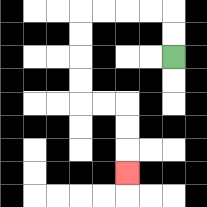{'start': '[7, 2]', 'end': '[5, 7]', 'path_directions': 'U,U,L,L,L,L,D,D,D,D,R,R,D,D,D', 'path_coordinates': '[[7, 2], [7, 1], [7, 0], [6, 0], [5, 0], [4, 0], [3, 0], [3, 1], [3, 2], [3, 3], [3, 4], [4, 4], [5, 4], [5, 5], [5, 6], [5, 7]]'}